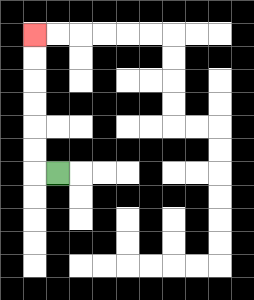{'start': '[2, 7]', 'end': '[1, 1]', 'path_directions': 'L,U,U,U,U,U,U', 'path_coordinates': '[[2, 7], [1, 7], [1, 6], [1, 5], [1, 4], [1, 3], [1, 2], [1, 1]]'}